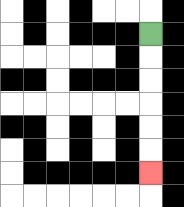{'start': '[6, 1]', 'end': '[6, 7]', 'path_directions': 'D,D,D,D,D,D', 'path_coordinates': '[[6, 1], [6, 2], [6, 3], [6, 4], [6, 5], [6, 6], [6, 7]]'}